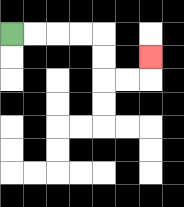{'start': '[0, 1]', 'end': '[6, 2]', 'path_directions': 'R,R,R,R,D,D,R,R,U', 'path_coordinates': '[[0, 1], [1, 1], [2, 1], [3, 1], [4, 1], [4, 2], [4, 3], [5, 3], [6, 3], [6, 2]]'}